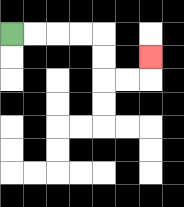{'start': '[0, 1]', 'end': '[6, 2]', 'path_directions': 'R,R,R,R,D,D,R,R,U', 'path_coordinates': '[[0, 1], [1, 1], [2, 1], [3, 1], [4, 1], [4, 2], [4, 3], [5, 3], [6, 3], [6, 2]]'}